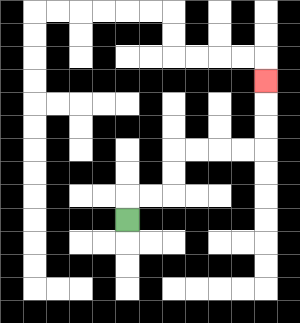{'start': '[5, 9]', 'end': '[11, 3]', 'path_directions': 'U,R,R,U,U,R,R,R,R,U,U,U', 'path_coordinates': '[[5, 9], [5, 8], [6, 8], [7, 8], [7, 7], [7, 6], [8, 6], [9, 6], [10, 6], [11, 6], [11, 5], [11, 4], [11, 3]]'}